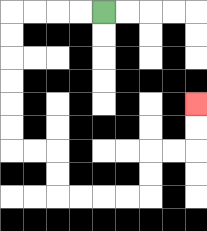{'start': '[4, 0]', 'end': '[8, 4]', 'path_directions': 'L,L,L,L,D,D,D,D,D,D,R,R,D,D,R,R,R,R,U,U,R,R,U,U', 'path_coordinates': '[[4, 0], [3, 0], [2, 0], [1, 0], [0, 0], [0, 1], [0, 2], [0, 3], [0, 4], [0, 5], [0, 6], [1, 6], [2, 6], [2, 7], [2, 8], [3, 8], [4, 8], [5, 8], [6, 8], [6, 7], [6, 6], [7, 6], [8, 6], [8, 5], [8, 4]]'}